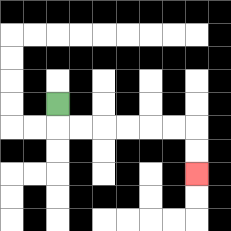{'start': '[2, 4]', 'end': '[8, 7]', 'path_directions': 'D,R,R,R,R,R,R,D,D', 'path_coordinates': '[[2, 4], [2, 5], [3, 5], [4, 5], [5, 5], [6, 5], [7, 5], [8, 5], [8, 6], [8, 7]]'}